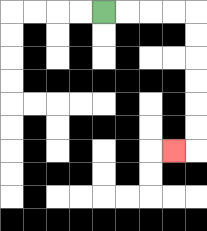{'start': '[4, 0]', 'end': '[7, 6]', 'path_directions': 'R,R,R,R,D,D,D,D,D,D,L', 'path_coordinates': '[[4, 0], [5, 0], [6, 0], [7, 0], [8, 0], [8, 1], [8, 2], [8, 3], [8, 4], [8, 5], [8, 6], [7, 6]]'}